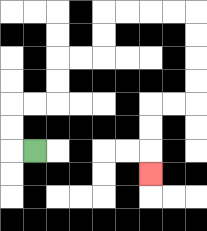{'start': '[1, 6]', 'end': '[6, 7]', 'path_directions': 'L,U,U,R,R,U,U,R,R,U,U,R,R,R,R,D,D,D,D,L,L,D,D,D', 'path_coordinates': '[[1, 6], [0, 6], [0, 5], [0, 4], [1, 4], [2, 4], [2, 3], [2, 2], [3, 2], [4, 2], [4, 1], [4, 0], [5, 0], [6, 0], [7, 0], [8, 0], [8, 1], [8, 2], [8, 3], [8, 4], [7, 4], [6, 4], [6, 5], [6, 6], [6, 7]]'}